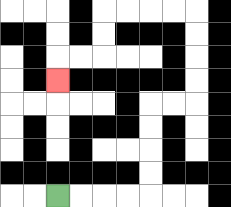{'start': '[2, 8]', 'end': '[2, 3]', 'path_directions': 'R,R,R,R,U,U,U,U,R,R,U,U,U,U,L,L,L,L,D,D,L,L,D', 'path_coordinates': '[[2, 8], [3, 8], [4, 8], [5, 8], [6, 8], [6, 7], [6, 6], [6, 5], [6, 4], [7, 4], [8, 4], [8, 3], [8, 2], [8, 1], [8, 0], [7, 0], [6, 0], [5, 0], [4, 0], [4, 1], [4, 2], [3, 2], [2, 2], [2, 3]]'}